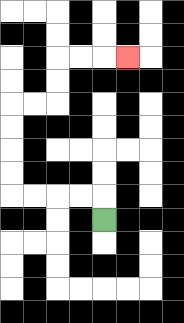{'start': '[4, 9]', 'end': '[5, 2]', 'path_directions': 'U,L,L,L,L,U,U,U,U,R,R,U,U,R,R,R', 'path_coordinates': '[[4, 9], [4, 8], [3, 8], [2, 8], [1, 8], [0, 8], [0, 7], [0, 6], [0, 5], [0, 4], [1, 4], [2, 4], [2, 3], [2, 2], [3, 2], [4, 2], [5, 2]]'}